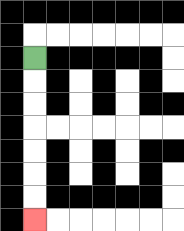{'start': '[1, 2]', 'end': '[1, 9]', 'path_directions': 'D,D,D,D,D,D,D', 'path_coordinates': '[[1, 2], [1, 3], [1, 4], [1, 5], [1, 6], [1, 7], [1, 8], [1, 9]]'}